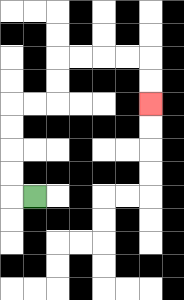{'start': '[1, 8]', 'end': '[6, 4]', 'path_directions': 'L,U,U,U,U,R,R,U,U,R,R,R,R,D,D', 'path_coordinates': '[[1, 8], [0, 8], [0, 7], [0, 6], [0, 5], [0, 4], [1, 4], [2, 4], [2, 3], [2, 2], [3, 2], [4, 2], [5, 2], [6, 2], [6, 3], [6, 4]]'}